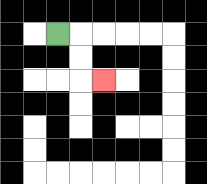{'start': '[2, 1]', 'end': '[4, 3]', 'path_directions': 'R,D,D,R', 'path_coordinates': '[[2, 1], [3, 1], [3, 2], [3, 3], [4, 3]]'}